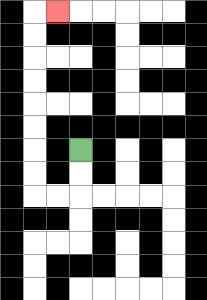{'start': '[3, 6]', 'end': '[2, 0]', 'path_directions': 'D,D,L,L,U,U,U,U,U,U,U,U,R', 'path_coordinates': '[[3, 6], [3, 7], [3, 8], [2, 8], [1, 8], [1, 7], [1, 6], [1, 5], [1, 4], [1, 3], [1, 2], [1, 1], [1, 0], [2, 0]]'}